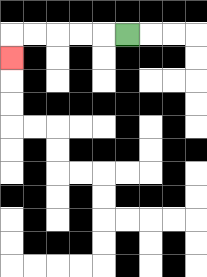{'start': '[5, 1]', 'end': '[0, 2]', 'path_directions': 'L,L,L,L,L,D', 'path_coordinates': '[[5, 1], [4, 1], [3, 1], [2, 1], [1, 1], [0, 1], [0, 2]]'}